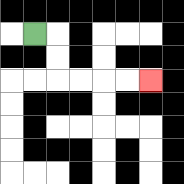{'start': '[1, 1]', 'end': '[6, 3]', 'path_directions': 'R,D,D,R,R,R,R', 'path_coordinates': '[[1, 1], [2, 1], [2, 2], [2, 3], [3, 3], [4, 3], [5, 3], [6, 3]]'}